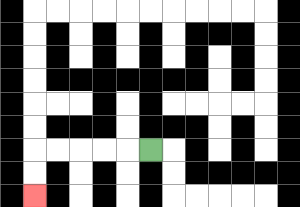{'start': '[6, 6]', 'end': '[1, 8]', 'path_directions': 'L,L,L,L,L,D,D', 'path_coordinates': '[[6, 6], [5, 6], [4, 6], [3, 6], [2, 6], [1, 6], [1, 7], [1, 8]]'}